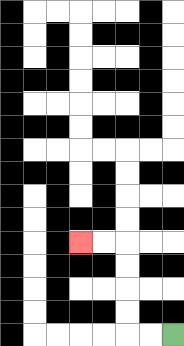{'start': '[7, 14]', 'end': '[3, 10]', 'path_directions': 'L,L,U,U,U,U,L,L', 'path_coordinates': '[[7, 14], [6, 14], [5, 14], [5, 13], [5, 12], [5, 11], [5, 10], [4, 10], [3, 10]]'}